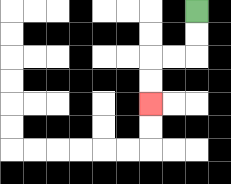{'start': '[8, 0]', 'end': '[6, 4]', 'path_directions': 'D,D,L,L,D,D', 'path_coordinates': '[[8, 0], [8, 1], [8, 2], [7, 2], [6, 2], [6, 3], [6, 4]]'}